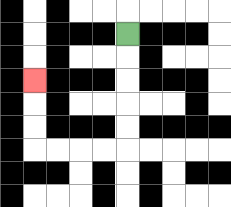{'start': '[5, 1]', 'end': '[1, 3]', 'path_directions': 'D,D,D,D,D,L,L,L,L,U,U,U', 'path_coordinates': '[[5, 1], [5, 2], [5, 3], [5, 4], [5, 5], [5, 6], [4, 6], [3, 6], [2, 6], [1, 6], [1, 5], [1, 4], [1, 3]]'}